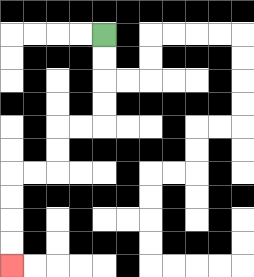{'start': '[4, 1]', 'end': '[0, 11]', 'path_directions': 'D,D,D,D,L,L,D,D,L,L,D,D,D,D', 'path_coordinates': '[[4, 1], [4, 2], [4, 3], [4, 4], [4, 5], [3, 5], [2, 5], [2, 6], [2, 7], [1, 7], [0, 7], [0, 8], [0, 9], [0, 10], [0, 11]]'}